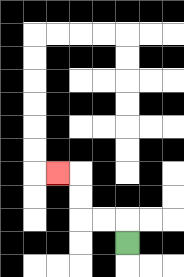{'start': '[5, 10]', 'end': '[2, 7]', 'path_directions': 'U,L,L,U,U,L', 'path_coordinates': '[[5, 10], [5, 9], [4, 9], [3, 9], [3, 8], [3, 7], [2, 7]]'}